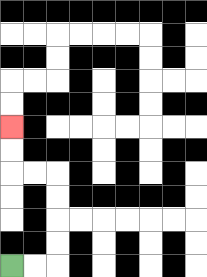{'start': '[0, 11]', 'end': '[0, 5]', 'path_directions': 'R,R,U,U,U,U,L,L,U,U', 'path_coordinates': '[[0, 11], [1, 11], [2, 11], [2, 10], [2, 9], [2, 8], [2, 7], [1, 7], [0, 7], [0, 6], [0, 5]]'}